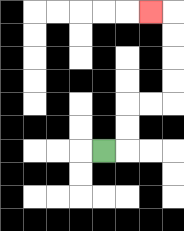{'start': '[4, 6]', 'end': '[6, 0]', 'path_directions': 'R,U,U,R,R,U,U,U,U,L', 'path_coordinates': '[[4, 6], [5, 6], [5, 5], [5, 4], [6, 4], [7, 4], [7, 3], [7, 2], [7, 1], [7, 0], [6, 0]]'}